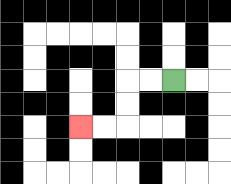{'start': '[7, 3]', 'end': '[3, 5]', 'path_directions': 'L,L,D,D,L,L', 'path_coordinates': '[[7, 3], [6, 3], [5, 3], [5, 4], [5, 5], [4, 5], [3, 5]]'}